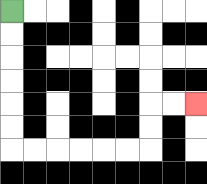{'start': '[0, 0]', 'end': '[8, 4]', 'path_directions': 'D,D,D,D,D,D,R,R,R,R,R,R,U,U,R,R', 'path_coordinates': '[[0, 0], [0, 1], [0, 2], [0, 3], [0, 4], [0, 5], [0, 6], [1, 6], [2, 6], [3, 6], [4, 6], [5, 6], [6, 6], [6, 5], [6, 4], [7, 4], [8, 4]]'}